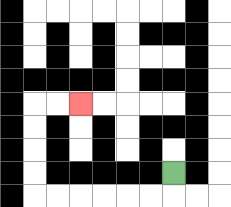{'start': '[7, 7]', 'end': '[3, 4]', 'path_directions': 'D,L,L,L,L,L,L,U,U,U,U,R,R', 'path_coordinates': '[[7, 7], [7, 8], [6, 8], [5, 8], [4, 8], [3, 8], [2, 8], [1, 8], [1, 7], [1, 6], [1, 5], [1, 4], [2, 4], [3, 4]]'}